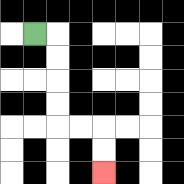{'start': '[1, 1]', 'end': '[4, 7]', 'path_directions': 'R,D,D,D,D,R,R,D,D', 'path_coordinates': '[[1, 1], [2, 1], [2, 2], [2, 3], [2, 4], [2, 5], [3, 5], [4, 5], [4, 6], [4, 7]]'}